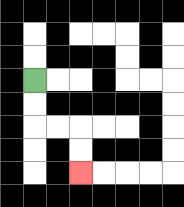{'start': '[1, 3]', 'end': '[3, 7]', 'path_directions': 'D,D,R,R,D,D', 'path_coordinates': '[[1, 3], [1, 4], [1, 5], [2, 5], [3, 5], [3, 6], [3, 7]]'}